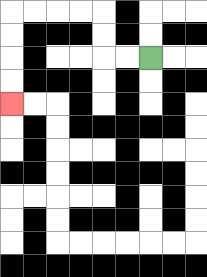{'start': '[6, 2]', 'end': '[0, 4]', 'path_directions': 'L,L,U,U,L,L,L,L,D,D,D,D', 'path_coordinates': '[[6, 2], [5, 2], [4, 2], [4, 1], [4, 0], [3, 0], [2, 0], [1, 0], [0, 0], [0, 1], [0, 2], [0, 3], [0, 4]]'}